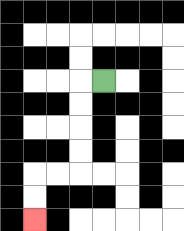{'start': '[4, 3]', 'end': '[1, 9]', 'path_directions': 'L,D,D,D,D,L,L,D,D', 'path_coordinates': '[[4, 3], [3, 3], [3, 4], [3, 5], [3, 6], [3, 7], [2, 7], [1, 7], [1, 8], [1, 9]]'}